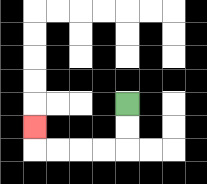{'start': '[5, 4]', 'end': '[1, 5]', 'path_directions': 'D,D,L,L,L,L,U', 'path_coordinates': '[[5, 4], [5, 5], [5, 6], [4, 6], [3, 6], [2, 6], [1, 6], [1, 5]]'}